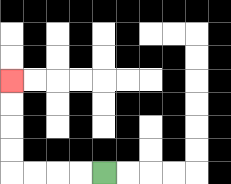{'start': '[4, 7]', 'end': '[0, 3]', 'path_directions': 'L,L,L,L,U,U,U,U', 'path_coordinates': '[[4, 7], [3, 7], [2, 7], [1, 7], [0, 7], [0, 6], [0, 5], [0, 4], [0, 3]]'}